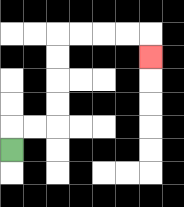{'start': '[0, 6]', 'end': '[6, 2]', 'path_directions': 'U,R,R,U,U,U,U,R,R,R,R,D', 'path_coordinates': '[[0, 6], [0, 5], [1, 5], [2, 5], [2, 4], [2, 3], [2, 2], [2, 1], [3, 1], [4, 1], [5, 1], [6, 1], [6, 2]]'}